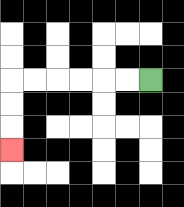{'start': '[6, 3]', 'end': '[0, 6]', 'path_directions': 'L,L,L,L,L,L,D,D,D', 'path_coordinates': '[[6, 3], [5, 3], [4, 3], [3, 3], [2, 3], [1, 3], [0, 3], [0, 4], [0, 5], [0, 6]]'}